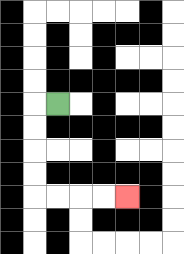{'start': '[2, 4]', 'end': '[5, 8]', 'path_directions': 'L,D,D,D,D,R,R,R,R', 'path_coordinates': '[[2, 4], [1, 4], [1, 5], [1, 6], [1, 7], [1, 8], [2, 8], [3, 8], [4, 8], [5, 8]]'}